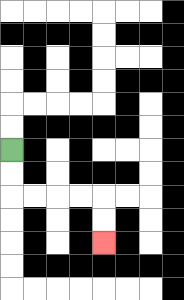{'start': '[0, 6]', 'end': '[4, 10]', 'path_directions': 'D,D,R,R,R,R,D,D', 'path_coordinates': '[[0, 6], [0, 7], [0, 8], [1, 8], [2, 8], [3, 8], [4, 8], [4, 9], [4, 10]]'}